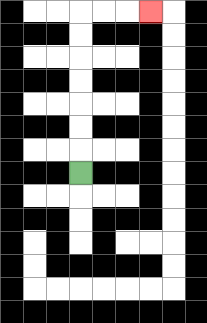{'start': '[3, 7]', 'end': '[6, 0]', 'path_directions': 'U,U,U,U,U,U,U,R,R,R', 'path_coordinates': '[[3, 7], [3, 6], [3, 5], [3, 4], [3, 3], [3, 2], [3, 1], [3, 0], [4, 0], [5, 0], [6, 0]]'}